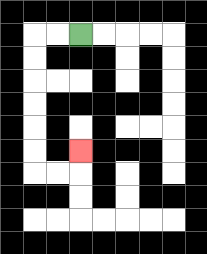{'start': '[3, 1]', 'end': '[3, 6]', 'path_directions': 'L,L,D,D,D,D,D,D,R,R,U', 'path_coordinates': '[[3, 1], [2, 1], [1, 1], [1, 2], [1, 3], [1, 4], [1, 5], [1, 6], [1, 7], [2, 7], [3, 7], [3, 6]]'}